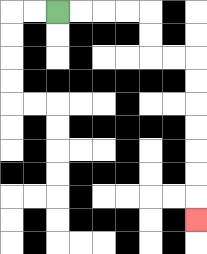{'start': '[2, 0]', 'end': '[8, 9]', 'path_directions': 'R,R,R,R,D,D,R,R,D,D,D,D,D,D,D', 'path_coordinates': '[[2, 0], [3, 0], [4, 0], [5, 0], [6, 0], [6, 1], [6, 2], [7, 2], [8, 2], [8, 3], [8, 4], [8, 5], [8, 6], [8, 7], [8, 8], [8, 9]]'}